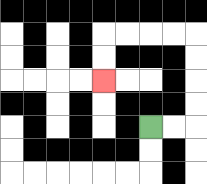{'start': '[6, 5]', 'end': '[4, 3]', 'path_directions': 'R,R,U,U,U,U,L,L,L,L,D,D', 'path_coordinates': '[[6, 5], [7, 5], [8, 5], [8, 4], [8, 3], [8, 2], [8, 1], [7, 1], [6, 1], [5, 1], [4, 1], [4, 2], [4, 3]]'}